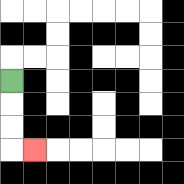{'start': '[0, 3]', 'end': '[1, 6]', 'path_directions': 'D,D,D,R', 'path_coordinates': '[[0, 3], [0, 4], [0, 5], [0, 6], [1, 6]]'}